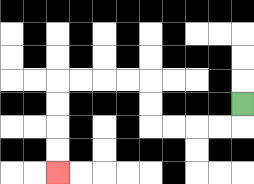{'start': '[10, 4]', 'end': '[2, 7]', 'path_directions': 'D,L,L,L,L,U,U,L,L,L,L,D,D,D,D', 'path_coordinates': '[[10, 4], [10, 5], [9, 5], [8, 5], [7, 5], [6, 5], [6, 4], [6, 3], [5, 3], [4, 3], [3, 3], [2, 3], [2, 4], [2, 5], [2, 6], [2, 7]]'}